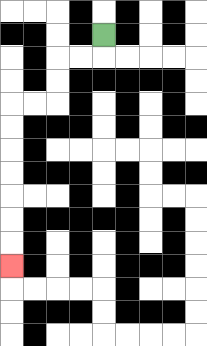{'start': '[4, 1]', 'end': '[0, 11]', 'path_directions': 'D,L,L,D,D,L,L,D,D,D,D,D,D,D', 'path_coordinates': '[[4, 1], [4, 2], [3, 2], [2, 2], [2, 3], [2, 4], [1, 4], [0, 4], [0, 5], [0, 6], [0, 7], [0, 8], [0, 9], [0, 10], [0, 11]]'}